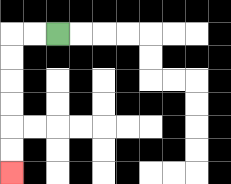{'start': '[2, 1]', 'end': '[0, 7]', 'path_directions': 'L,L,D,D,D,D,D,D', 'path_coordinates': '[[2, 1], [1, 1], [0, 1], [0, 2], [0, 3], [0, 4], [0, 5], [0, 6], [0, 7]]'}